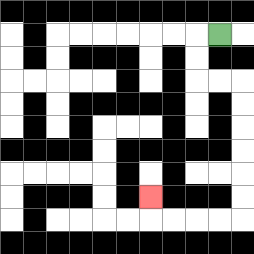{'start': '[9, 1]', 'end': '[6, 8]', 'path_directions': 'L,D,D,R,R,D,D,D,D,D,D,L,L,L,L,U', 'path_coordinates': '[[9, 1], [8, 1], [8, 2], [8, 3], [9, 3], [10, 3], [10, 4], [10, 5], [10, 6], [10, 7], [10, 8], [10, 9], [9, 9], [8, 9], [7, 9], [6, 9], [6, 8]]'}